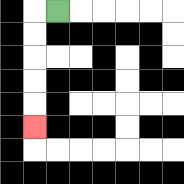{'start': '[2, 0]', 'end': '[1, 5]', 'path_directions': 'L,D,D,D,D,D', 'path_coordinates': '[[2, 0], [1, 0], [1, 1], [1, 2], [1, 3], [1, 4], [1, 5]]'}